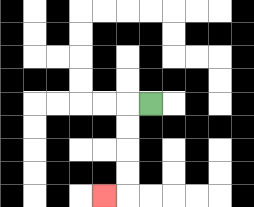{'start': '[6, 4]', 'end': '[4, 8]', 'path_directions': 'L,D,D,D,D,L', 'path_coordinates': '[[6, 4], [5, 4], [5, 5], [5, 6], [5, 7], [5, 8], [4, 8]]'}